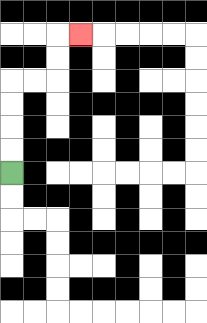{'start': '[0, 7]', 'end': '[3, 1]', 'path_directions': 'U,U,U,U,R,R,U,U,R', 'path_coordinates': '[[0, 7], [0, 6], [0, 5], [0, 4], [0, 3], [1, 3], [2, 3], [2, 2], [2, 1], [3, 1]]'}